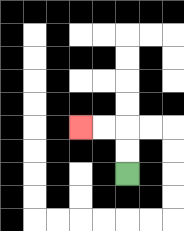{'start': '[5, 7]', 'end': '[3, 5]', 'path_directions': 'U,U,L,L', 'path_coordinates': '[[5, 7], [5, 6], [5, 5], [4, 5], [3, 5]]'}